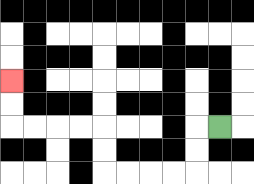{'start': '[9, 5]', 'end': '[0, 3]', 'path_directions': 'L,D,D,L,L,L,L,U,U,L,L,L,L,U,U', 'path_coordinates': '[[9, 5], [8, 5], [8, 6], [8, 7], [7, 7], [6, 7], [5, 7], [4, 7], [4, 6], [4, 5], [3, 5], [2, 5], [1, 5], [0, 5], [0, 4], [0, 3]]'}